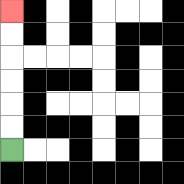{'start': '[0, 6]', 'end': '[0, 0]', 'path_directions': 'U,U,U,U,U,U', 'path_coordinates': '[[0, 6], [0, 5], [0, 4], [0, 3], [0, 2], [0, 1], [0, 0]]'}